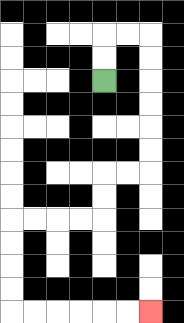{'start': '[4, 3]', 'end': '[6, 13]', 'path_directions': 'U,U,R,R,D,D,D,D,D,D,L,L,D,D,L,L,L,L,D,D,D,D,R,R,R,R,R,R', 'path_coordinates': '[[4, 3], [4, 2], [4, 1], [5, 1], [6, 1], [6, 2], [6, 3], [6, 4], [6, 5], [6, 6], [6, 7], [5, 7], [4, 7], [4, 8], [4, 9], [3, 9], [2, 9], [1, 9], [0, 9], [0, 10], [0, 11], [0, 12], [0, 13], [1, 13], [2, 13], [3, 13], [4, 13], [5, 13], [6, 13]]'}